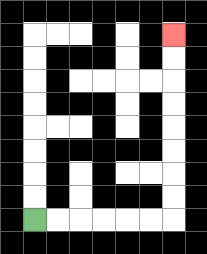{'start': '[1, 9]', 'end': '[7, 1]', 'path_directions': 'R,R,R,R,R,R,U,U,U,U,U,U,U,U', 'path_coordinates': '[[1, 9], [2, 9], [3, 9], [4, 9], [5, 9], [6, 9], [7, 9], [7, 8], [7, 7], [7, 6], [7, 5], [7, 4], [7, 3], [7, 2], [7, 1]]'}